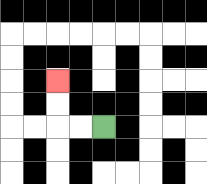{'start': '[4, 5]', 'end': '[2, 3]', 'path_directions': 'L,L,U,U', 'path_coordinates': '[[4, 5], [3, 5], [2, 5], [2, 4], [2, 3]]'}